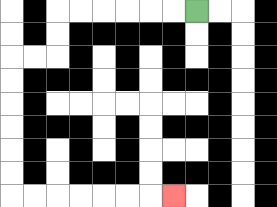{'start': '[8, 0]', 'end': '[7, 8]', 'path_directions': 'L,L,L,L,L,L,D,D,L,L,D,D,D,D,D,D,R,R,R,R,R,R,R', 'path_coordinates': '[[8, 0], [7, 0], [6, 0], [5, 0], [4, 0], [3, 0], [2, 0], [2, 1], [2, 2], [1, 2], [0, 2], [0, 3], [0, 4], [0, 5], [0, 6], [0, 7], [0, 8], [1, 8], [2, 8], [3, 8], [4, 8], [5, 8], [6, 8], [7, 8]]'}